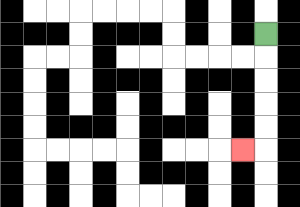{'start': '[11, 1]', 'end': '[10, 6]', 'path_directions': 'D,D,D,D,D,L', 'path_coordinates': '[[11, 1], [11, 2], [11, 3], [11, 4], [11, 5], [11, 6], [10, 6]]'}